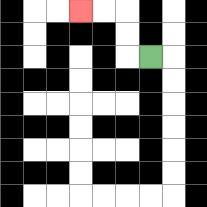{'start': '[6, 2]', 'end': '[3, 0]', 'path_directions': 'L,U,U,L,L', 'path_coordinates': '[[6, 2], [5, 2], [5, 1], [5, 0], [4, 0], [3, 0]]'}